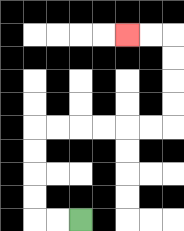{'start': '[3, 9]', 'end': '[5, 1]', 'path_directions': 'L,L,U,U,U,U,R,R,R,R,R,R,U,U,U,U,L,L', 'path_coordinates': '[[3, 9], [2, 9], [1, 9], [1, 8], [1, 7], [1, 6], [1, 5], [2, 5], [3, 5], [4, 5], [5, 5], [6, 5], [7, 5], [7, 4], [7, 3], [7, 2], [7, 1], [6, 1], [5, 1]]'}